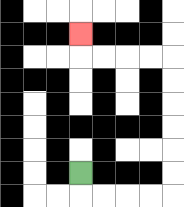{'start': '[3, 7]', 'end': '[3, 1]', 'path_directions': 'D,R,R,R,R,U,U,U,U,U,U,L,L,L,L,U', 'path_coordinates': '[[3, 7], [3, 8], [4, 8], [5, 8], [6, 8], [7, 8], [7, 7], [7, 6], [7, 5], [7, 4], [7, 3], [7, 2], [6, 2], [5, 2], [4, 2], [3, 2], [3, 1]]'}